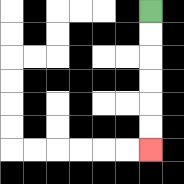{'start': '[6, 0]', 'end': '[6, 6]', 'path_directions': 'D,D,D,D,D,D', 'path_coordinates': '[[6, 0], [6, 1], [6, 2], [6, 3], [6, 4], [6, 5], [6, 6]]'}